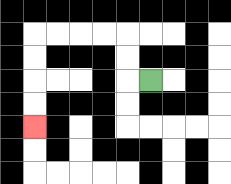{'start': '[6, 3]', 'end': '[1, 5]', 'path_directions': 'L,U,U,L,L,L,L,D,D,D,D', 'path_coordinates': '[[6, 3], [5, 3], [5, 2], [5, 1], [4, 1], [3, 1], [2, 1], [1, 1], [1, 2], [1, 3], [1, 4], [1, 5]]'}